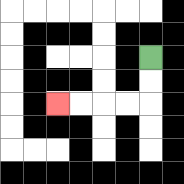{'start': '[6, 2]', 'end': '[2, 4]', 'path_directions': 'D,D,L,L,L,L', 'path_coordinates': '[[6, 2], [6, 3], [6, 4], [5, 4], [4, 4], [3, 4], [2, 4]]'}